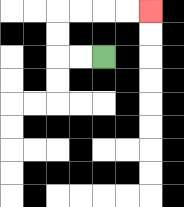{'start': '[4, 2]', 'end': '[6, 0]', 'path_directions': 'L,L,U,U,R,R,R,R', 'path_coordinates': '[[4, 2], [3, 2], [2, 2], [2, 1], [2, 0], [3, 0], [4, 0], [5, 0], [6, 0]]'}